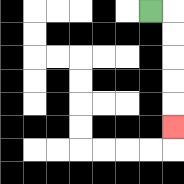{'start': '[6, 0]', 'end': '[7, 5]', 'path_directions': 'R,D,D,D,D,D', 'path_coordinates': '[[6, 0], [7, 0], [7, 1], [7, 2], [7, 3], [7, 4], [7, 5]]'}